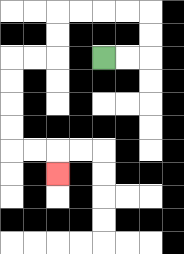{'start': '[4, 2]', 'end': '[2, 7]', 'path_directions': 'R,R,U,U,L,L,L,L,D,D,L,L,D,D,D,D,R,R,D', 'path_coordinates': '[[4, 2], [5, 2], [6, 2], [6, 1], [6, 0], [5, 0], [4, 0], [3, 0], [2, 0], [2, 1], [2, 2], [1, 2], [0, 2], [0, 3], [0, 4], [0, 5], [0, 6], [1, 6], [2, 6], [2, 7]]'}